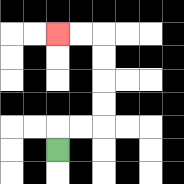{'start': '[2, 6]', 'end': '[2, 1]', 'path_directions': 'U,R,R,U,U,U,U,L,L', 'path_coordinates': '[[2, 6], [2, 5], [3, 5], [4, 5], [4, 4], [4, 3], [4, 2], [4, 1], [3, 1], [2, 1]]'}